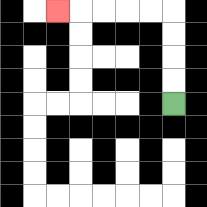{'start': '[7, 4]', 'end': '[2, 0]', 'path_directions': 'U,U,U,U,L,L,L,L,L', 'path_coordinates': '[[7, 4], [7, 3], [7, 2], [7, 1], [7, 0], [6, 0], [5, 0], [4, 0], [3, 0], [2, 0]]'}